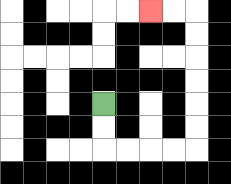{'start': '[4, 4]', 'end': '[6, 0]', 'path_directions': 'D,D,R,R,R,R,U,U,U,U,U,U,L,L', 'path_coordinates': '[[4, 4], [4, 5], [4, 6], [5, 6], [6, 6], [7, 6], [8, 6], [8, 5], [8, 4], [8, 3], [8, 2], [8, 1], [8, 0], [7, 0], [6, 0]]'}